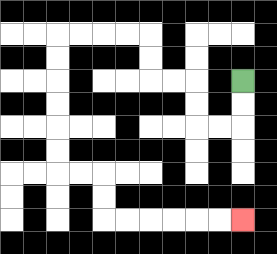{'start': '[10, 3]', 'end': '[10, 9]', 'path_directions': 'D,D,L,L,U,U,L,L,U,U,L,L,L,L,D,D,D,D,D,D,R,R,D,D,R,R,R,R,R,R', 'path_coordinates': '[[10, 3], [10, 4], [10, 5], [9, 5], [8, 5], [8, 4], [8, 3], [7, 3], [6, 3], [6, 2], [6, 1], [5, 1], [4, 1], [3, 1], [2, 1], [2, 2], [2, 3], [2, 4], [2, 5], [2, 6], [2, 7], [3, 7], [4, 7], [4, 8], [4, 9], [5, 9], [6, 9], [7, 9], [8, 9], [9, 9], [10, 9]]'}